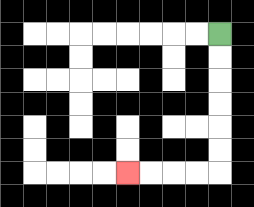{'start': '[9, 1]', 'end': '[5, 7]', 'path_directions': 'D,D,D,D,D,D,L,L,L,L', 'path_coordinates': '[[9, 1], [9, 2], [9, 3], [9, 4], [9, 5], [9, 6], [9, 7], [8, 7], [7, 7], [6, 7], [5, 7]]'}